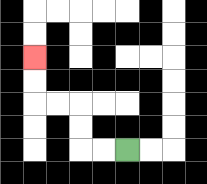{'start': '[5, 6]', 'end': '[1, 2]', 'path_directions': 'L,L,U,U,L,L,U,U', 'path_coordinates': '[[5, 6], [4, 6], [3, 6], [3, 5], [3, 4], [2, 4], [1, 4], [1, 3], [1, 2]]'}